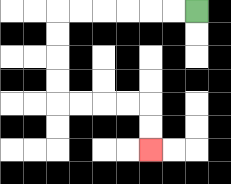{'start': '[8, 0]', 'end': '[6, 6]', 'path_directions': 'L,L,L,L,L,L,D,D,D,D,R,R,R,R,D,D', 'path_coordinates': '[[8, 0], [7, 0], [6, 0], [5, 0], [4, 0], [3, 0], [2, 0], [2, 1], [2, 2], [2, 3], [2, 4], [3, 4], [4, 4], [5, 4], [6, 4], [6, 5], [6, 6]]'}